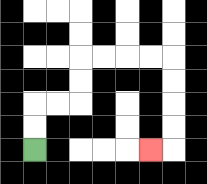{'start': '[1, 6]', 'end': '[6, 6]', 'path_directions': 'U,U,R,R,U,U,R,R,R,R,D,D,D,D,L', 'path_coordinates': '[[1, 6], [1, 5], [1, 4], [2, 4], [3, 4], [3, 3], [3, 2], [4, 2], [5, 2], [6, 2], [7, 2], [7, 3], [7, 4], [7, 5], [7, 6], [6, 6]]'}